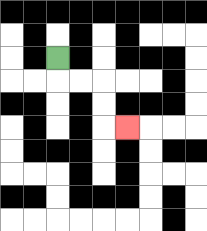{'start': '[2, 2]', 'end': '[5, 5]', 'path_directions': 'D,R,R,D,D,R', 'path_coordinates': '[[2, 2], [2, 3], [3, 3], [4, 3], [4, 4], [4, 5], [5, 5]]'}